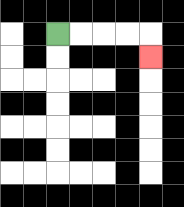{'start': '[2, 1]', 'end': '[6, 2]', 'path_directions': 'R,R,R,R,D', 'path_coordinates': '[[2, 1], [3, 1], [4, 1], [5, 1], [6, 1], [6, 2]]'}